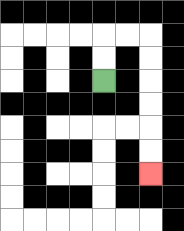{'start': '[4, 3]', 'end': '[6, 7]', 'path_directions': 'U,U,R,R,D,D,D,D,D,D', 'path_coordinates': '[[4, 3], [4, 2], [4, 1], [5, 1], [6, 1], [6, 2], [6, 3], [6, 4], [6, 5], [6, 6], [6, 7]]'}